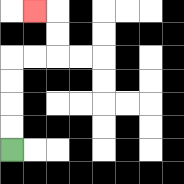{'start': '[0, 6]', 'end': '[1, 0]', 'path_directions': 'U,U,U,U,R,R,U,U,L', 'path_coordinates': '[[0, 6], [0, 5], [0, 4], [0, 3], [0, 2], [1, 2], [2, 2], [2, 1], [2, 0], [1, 0]]'}